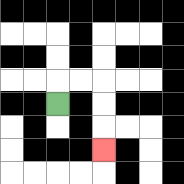{'start': '[2, 4]', 'end': '[4, 6]', 'path_directions': 'U,R,R,D,D,D', 'path_coordinates': '[[2, 4], [2, 3], [3, 3], [4, 3], [4, 4], [4, 5], [4, 6]]'}